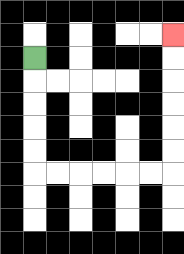{'start': '[1, 2]', 'end': '[7, 1]', 'path_directions': 'D,D,D,D,D,R,R,R,R,R,R,U,U,U,U,U,U', 'path_coordinates': '[[1, 2], [1, 3], [1, 4], [1, 5], [1, 6], [1, 7], [2, 7], [3, 7], [4, 7], [5, 7], [6, 7], [7, 7], [7, 6], [7, 5], [7, 4], [7, 3], [7, 2], [7, 1]]'}